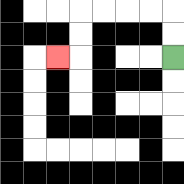{'start': '[7, 2]', 'end': '[2, 2]', 'path_directions': 'U,U,L,L,L,L,D,D,L', 'path_coordinates': '[[7, 2], [7, 1], [7, 0], [6, 0], [5, 0], [4, 0], [3, 0], [3, 1], [3, 2], [2, 2]]'}